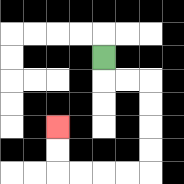{'start': '[4, 2]', 'end': '[2, 5]', 'path_directions': 'D,R,R,D,D,D,D,L,L,L,L,U,U', 'path_coordinates': '[[4, 2], [4, 3], [5, 3], [6, 3], [6, 4], [6, 5], [6, 6], [6, 7], [5, 7], [4, 7], [3, 7], [2, 7], [2, 6], [2, 5]]'}